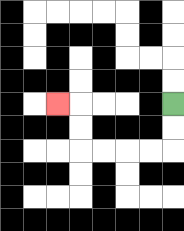{'start': '[7, 4]', 'end': '[2, 4]', 'path_directions': 'D,D,L,L,L,L,U,U,L', 'path_coordinates': '[[7, 4], [7, 5], [7, 6], [6, 6], [5, 6], [4, 6], [3, 6], [3, 5], [3, 4], [2, 4]]'}